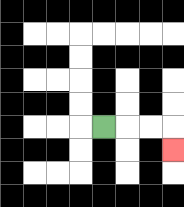{'start': '[4, 5]', 'end': '[7, 6]', 'path_directions': 'R,R,R,D', 'path_coordinates': '[[4, 5], [5, 5], [6, 5], [7, 5], [7, 6]]'}